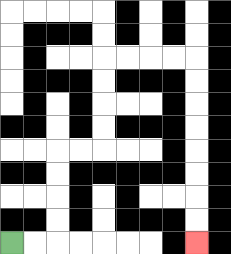{'start': '[0, 10]', 'end': '[8, 10]', 'path_directions': 'R,R,U,U,U,U,R,R,U,U,U,U,R,R,R,R,D,D,D,D,D,D,D,D', 'path_coordinates': '[[0, 10], [1, 10], [2, 10], [2, 9], [2, 8], [2, 7], [2, 6], [3, 6], [4, 6], [4, 5], [4, 4], [4, 3], [4, 2], [5, 2], [6, 2], [7, 2], [8, 2], [8, 3], [8, 4], [8, 5], [8, 6], [8, 7], [8, 8], [8, 9], [8, 10]]'}